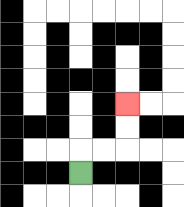{'start': '[3, 7]', 'end': '[5, 4]', 'path_directions': 'U,R,R,U,U', 'path_coordinates': '[[3, 7], [3, 6], [4, 6], [5, 6], [5, 5], [5, 4]]'}